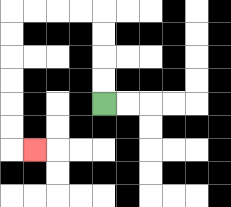{'start': '[4, 4]', 'end': '[1, 6]', 'path_directions': 'U,U,U,U,L,L,L,L,D,D,D,D,D,D,R', 'path_coordinates': '[[4, 4], [4, 3], [4, 2], [4, 1], [4, 0], [3, 0], [2, 0], [1, 0], [0, 0], [0, 1], [0, 2], [0, 3], [0, 4], [0, 5], [0, 6], [1, 6]]'}